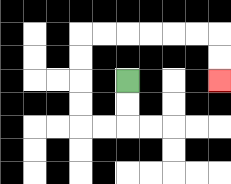{'start': '[5, 3]', 'end': '[9, 3]', 'path_directions': 'D,D,L,L,U,U,U,U,R,R,R,R,R,R,D,D', 'path_coordinates': '[[5, 3], [5, 4], [5, 5], [4, 5], [3, 5], [3, 4], [3, 3], [3, 2], [3, 1], [4, 1], [5, 1], [6, 1], [7, 1], [8, 1], [9, 1], [9, 2], [9, 3]]'}